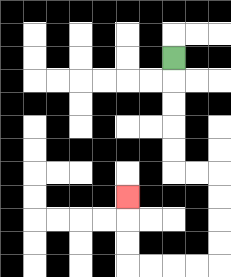{'start': '[7, 2]', 'end': '[5, 8]', 'path_directions': 'D,D,D,D,D,R,R,D,D,D,D,L,L,L,L,U,U,U', 'path_coordinates': '[[7, 2], [7, 3], [7, 4], [7, 5], [7, 6], [7, 7], [8, 7], [9, 7], [9, 8], [9, 9], [9, 10], [9, 11], [8, 11], [7, 11], [6, 11], [5, 11], [5, 10], [5, 9], [5, 8]]'}